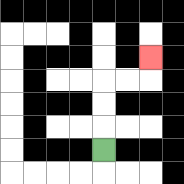{'start': '[4, 6]', 'end': '[6, 2]', 'path_directions': 'U,U,U,R,R,U', 'path_coordinates': '[[4, 6], [4, 5], [4, 4], [4, 3], [5, 3], [6, 3], [6, 2]]'}